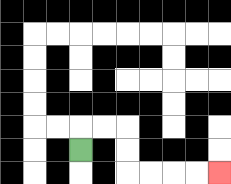{'start': '[3, 6]', 'end': '[9, 7]', 'path_directions': 'U,R,R,D,D,R,R,R,R', 'path_coordinates': '[[3, 6], [3, 5], [4, 5], [5, 5], [5, 6], [5, 7], [6, 7], [7, 7], [8, 7], [9, 7]]'}